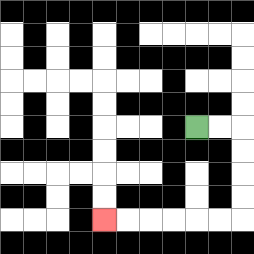{'start': '[8, 5]', 'end': '[4, 9]', 'path_directions': 'R,R,D,D,D,D,L,L,L,L,L,L', 'path_coordinates': '[[8, 5], [9, 5], [10, 5], [10, 6], [10, 7], [10, 8], [10, 9], [9, 9], [8, 9], [7, 9], [6, 9], [5, 9], [4, 9]]'}